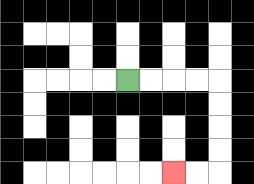{'start': '[5, 3]', 'end': '[7, 7]', 'path_directions': 'R,R,R,R,D,D,D,D,L,L', 'path_coordinates': '[[5, 3], [6, 3], [7, 3], [8, 3], [9, 3], [9, 4], [9, 5], [9, 6], [9, 7], [8, 7], [7, 7]]'}